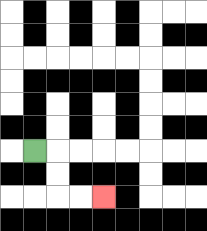{'start': '[1, 6]', 'end': '[4, 8]', 'path_directions': 'R,D,D,R,R', 'path_coordinates': '[[1, 6], [2, 6], [2, 7], [2, 8], [3, 8], [4, 8]]'}